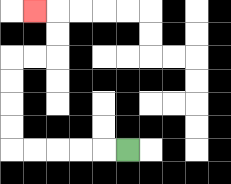{'start': '[5, 6]', 'end': '[1, 0]', 'path_directions': 'L,L,L,L,L,U,U,U,U,R,R,U,U,L', 'path_coordinates': '[[5, 6], [4, 6], [3, 6], [2, 6], [1, 6], [0, 6], [0, 5], [0, 4], [0, 3], [0, 2], [1, 2], [2, 2], [2, 1], [2, 0], [1, 0]]'}